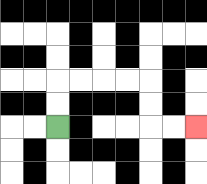{'start': '[2, 5]', 'end': '[8, 5]', 'path_directions': 'U,U,R,R,R,R,D,D,R,R', 'path_coordinates': '[[2, 5], [2, 4], [2, 3], [3, 3], [4, 3], [5, 3], [6, 3], [6, 4], [6, 5], [7, 5], [8, 5]]'}